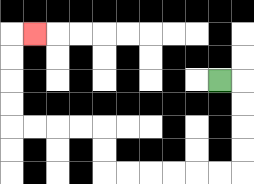{'start': '[9, 3]', 'end': '[1, 1]', 'path_directions': 'R,D,D,D,D,L,L,L,L,L,L,U,U,L,L,L,L,U,U,U,U,R', 'path_coordinates': '[[9, 3], [10, 3], [10, 4], [10, 5], [10, 6], [10, 7], [9, 7], [8, 7], [7, 7], [6, 7], [5, 7], [4, 7], [4, 6], [4, 5], [3, 5], [2, 5], [1, 5], [0, 5], [0, 4], [0, 3], [0, 2], [0, 1], [1, 1]]'}